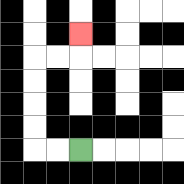{'start': '[3, 6]', 'end': '[3, 1]', 'path_directions': 'L,L,U,U,U,U,R,R,U', 'path_coordinates': '[[3, 6], [2, 6], [1, 6], [1, 5], [1, 4], [1, 3], [1, 2], [2, 2], [3, 2], [3, 1]]'}